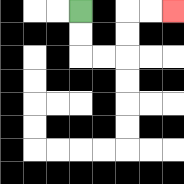{'start': '[3, 0]', 'end': '[7, 0]', 'path_directions': 'D,D,R,R,U,U,R,R', 'path_coordinates': '[[3, 0], [3, 1], [3, 2], [4, 2], [5, 2], [5, 1], [5, 0], [6, 0], [7, 0]]'}